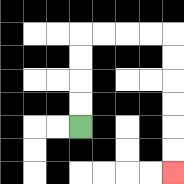{'start': '[3, 5]', 'end': '[7, 7]', 'path_directions': 'U,U,U,U,R,R,R,R,D,D,D,D,D,D', 'path_coordinates': '[[3, 5], [3, 4], [3, 3], [3, 2], [3, 1], [4, 1], [5, 1], [6, 1], [7, 1], [7, 2], [7, 3], [7, 4], [7, 5], [7, 6], [7, 7]]'}